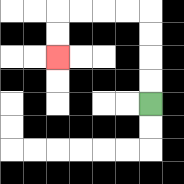{'start': '[6, 4]', 'end': '[2, 2]', 'path_directions': 'U,U,U,U,L,L,L,L,D,D', 'path_coordinates': '[[6, 4], [6, 3], [6, 2], [6, 1], [6, 0], [5, 0], [4, 0], [3, 0], [2, 0], [2, 1], [2, 2]]'}